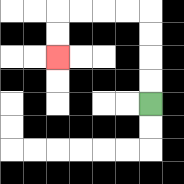{'start': '[6, 4]', 'end': '[2, 2]', 'path_directions': 'U,U,U,U,L,L,L,L,D,D', 'path_coordinates': '[[6, 4], [6, 3], [6, 2], [6, 1], [6, 0], [5, 0], [4, 0], [3, 0], [2, 0], [2, 1], [2, 2]]'}